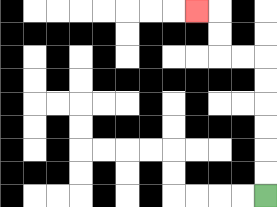{'start': '[11, 8]', 'end': '[8, 0]', 'path_directions': 'U,U,U,U,U,U,L,L,U,U,L', 'path_coordinates': '[[11, 8], [11, 7], [11, 6], [11, 5], [11, 4], [11, 3], [11, 2], [10, 2], [9, 2], [9, 1], [9, 0], [8, 0]]'}